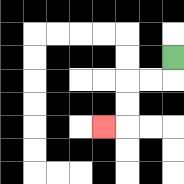{'start': '[7, 2]', 'end': '[4, 5]', 'path_directions': 'D,L,L,D,D,L', 'path_coordinates': '[[7, 2], [7, 3], [6, 3], [5, 3], [5, 4], [5, 5], [4, 5]]'}